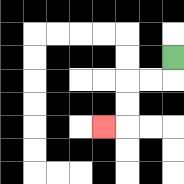{'start': '[7, 2]', 'end': '[4, 5]', 'path_directions': 'D,L,L,D,D,L', 'path_coordinates': '[[7, 2], [7, 3], [6, 3], [5, 3], [5, 4], [5, 5], [4, 5]]'}